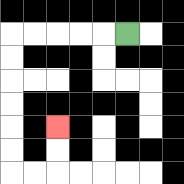{'start': '[5, 1]', 'end': '[2, 5]', 'path_directions': 'L,L,L,L,L,D,D,D,D,D,D,R,R,U,U', 'path_coordinates': '[[5, 1], [4, 1], [3, 1], [2, 1], [1, 1], [0, 1], [0, 2], [0, 3], [0, 4], [0, 5], [0, 6], [0, 7], [1, 7], [2, 7], [2, 6], [2, 5]]'}